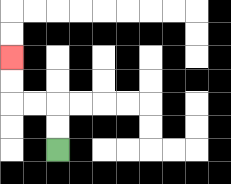{'start': '[2, 6]', 'end': '[0, 2]', 'path_directions': 'U,U,L,L,U,U', 'path_coordinates': '[[2, 6], [2, 5], [2, 4], [1, 4], [0, 4], [0, 3], [0, 2]]'}